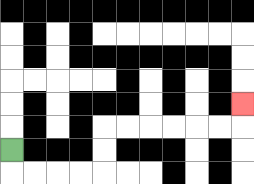{'start': '[0, 6]', 'end': '[10, 4]', 'path_directions': 'D,R,R,R,R,U,U,R,R,R,R,R,R,U', 'path_coordinates': '[[0, 6], [0, 7], [1, 7], [2, 7], [3, 7], [4, 7], [4, 6], [4, 5], [5, 5], [6, 5], [7, 5], [8, 5], [9, 5], [10, 5], [10, 4]]'}